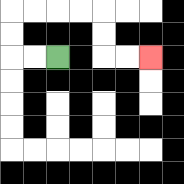{'start': '[2, 2]', 'end': '[6, 2]', 'path_directions': 'L,L,U,U,R,R,R,R,D,D,R,R', 'path_coordinates': '[[2, 2], [1, 2], [0, 2], [0, 1], [0, 0], [1, 0], [2, 0], [3, 0], [4, 0], [4, 1], [4, 2], [5, 2], [6, 2]]'}